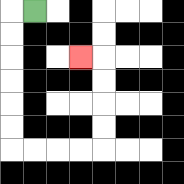{'start': '[1, 0]', 'end': '[3, 2]', 'path_directions': 'L,D,D,D,D,D,D,R,R,R,R,U,U,U,U,L', 'path_coordinates': '[[1, 0], [0, 0], [0, 1], [0, 2], [0, 3], [0, 4], [0, 5], [0, 6], [1, 6], [2, 6], [3, 6], [4, 6], [4, 5], [4, 4], [4, 3], [4, 2], [3, 2]]'}